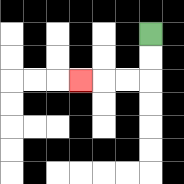{'start': '[6, 1]', 'end': '[3, 3]', 'path_directions': 'D,D,L,L,L', 'path_coordinates': '[[6, 1], [6, 2], [6, 3], [5, 3], [4, 3], [3, 3]]'}